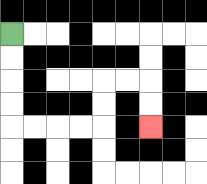{'start': '[0, 1]', 'end': '[6, 5]', 'path_directions': 'D,D,D,D,R,R,R,R,U,U,R,R,D,D', 'path_coordinates': '[[0, 1], [0, 2], [0, 3], [0, 4], [0, 5], [1, 5], [2, 5], [3, 5], [4, 5], [4, 4], [4, 3], [5, 3], [6, 3], [6, 4], [6, 5]]'}